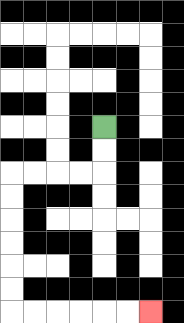{'start': '[4, 5]', 'end': '[6, 13]', 'path_directions': 'D,D,L,L,L,L,D,D,D,D,D,D,R,R,R,R,R,R', 'path_coordinates': '[[4, 5], [4, 6], [4, 7], [3, 7], [2, 7], [1, 7], [0, 7], [0, 8], [0, 9], [0, 10], [0, 11], [0, 12], [0, 13], [1, 13], [2, 13], [3, 13], [4, 13], [5, 13], [6, 13]]'}